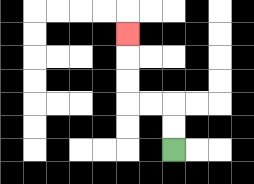{'start': '[7, 6]', 'end': '[5, 1]', 'path_directions': 'U,U,L,L,U,U,U', 'path_coordinates': '[[7, 6], [7, 5], [7, 4], [6, 4], [5, 4], [5, 3], [5, 2], [5, 1]]'}